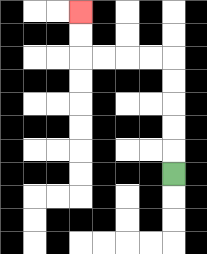{'start': '[7, 7]', 'end': '[3, 0]', 'path_directions': 'U,U,U,U,U,L,L,L,L,U,U', 'path_coordinates': '[[7, 7], [7, 6], [7, 5], [7, 4], [7, 3], [7, 2], [6, 2], [5, 2], [4, 2], [3, 2], [3, 1], [3, 0]]'}